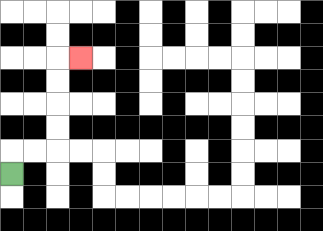{'start': '[0, 7]', 'end': '[3, 2]', 'path_directions': 'U,R,R,U,U,U,U,R', 'path_coordinates': '[[0, 7], [0, 6], [1, 6], [2, 6], [2, 5], [2, 4], [2, 3], [2, 2], [3, 2]]'}